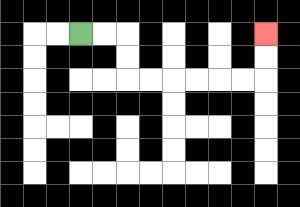{'start': '[3, 1]', 'end': '[11, 1]', 'path_directions': 'R,R,D,D,R,R,R,R,R,R,U,U', 'path_coordinates': '[[3, 1], [4, 1], [5, 1], [5, 2], [5, 3], [6, 3], [7, 3], [8, 3], [9, 3], [10, 3], [11, 3], [11, 2], [11, 1]]'}